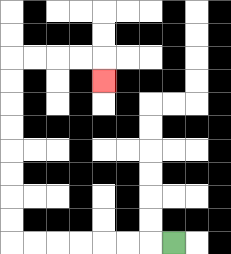{'start': '[7, 10]', 'end': '[4, 3]', 'path_directions': 'L,L,L,L,L,L,L,U,U,U,U,U,U,U,U,R,R,R,R,D', 'path_coordinates': '[[7, 10], [6, 10], [5, 10], [4, 10], [3, 10], [2, 10], [1, 10], [0, 10], [0, 9], [0, 8], [0, 7], [0, 6], [0, 5], [0, 4], [0, 3], [0, 2], [1, 2], [2, 2], [3, 2], [4, 2], [4, 3]]'}